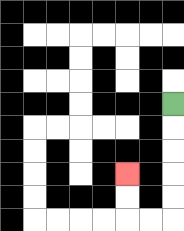{'start': '[7, 4]', 'end': '[5, 7]', 'path_directions': 'D,D,D,D,D,L,L,U,U', 'path_coordinates': '[[7, 4], [7, 5], [7, 6], [7, 7], [7, 8], [7, 9], [6, 9], [5, 9], [5, 8], [5, 7]]'}